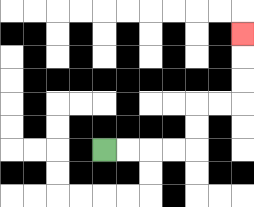{'start': '[4, 6]', 'end': '[10, 1]', 'path_directions': 'R,R,R,R,U,U,R,R,U,U,U', 'path_coordinates': '[[4, 6], [5, 6], [6, 6], [7, 6], [8, 6], [8, 5], [8, 4], [9, 4], [10, 4], [10, 3], [10, 2], [10, 1]]'}